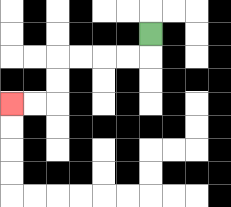{'start': '[6, 1]', 'end': '[0, 4]', 'path_directions': 'D,L,L,L,L,D,D,L,L', 'path_coordinates': '[[6, 1], [6, 2], [5, 2], [4, 2], [3, 2], [2, 2], [2, 3], [2, 4], [1, 4], [0, 4]]'}